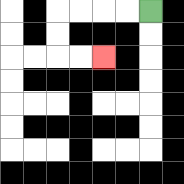{'start': '[6, 0]', 'end': '[4, 2]', 'path_directions': 'L,L,L,L,D,D,R,R', 'path_coordinates': '[[6, 0], [5, 0], [4, 0], [3, 0], [2, 0], [2, 1], [2, 2], [3, 2], [4, 2]]'}